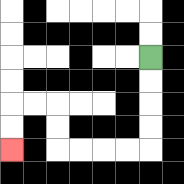{'start': '[6, 2]', 'end': '[0, 6]', 'path_directions': 'D,D,D,D,L,L,L,L,U,U,L,L,D,D', 'path_coordinates': '[[6, 2], [6, 3], [6, 4], [6, 5], [6, 6], [5, 6], [4, 6], [3, 6], [2, 6], [2, 5], [2, 4], [1, 4], [0, 4], [0, 5], [0, 6]]'}